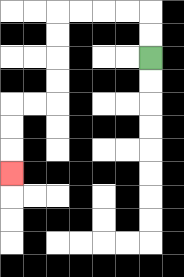{'start': '[6, 2]', 'end': '[0, 7]', 'path_directions': 'U,U,L,L,L,L,D,D,D,D,L,L,D,D,D', 'path_coordinates': '[[6, 2], [6, 1], [6, 0], [5, 0], [4, 0], [3, 0], [2, 0], [2, 1], [2, 2], [2, 3], [2, 4], [1, 4], [0, 4], [0, 5], [0, 6], [0, 7]]'}